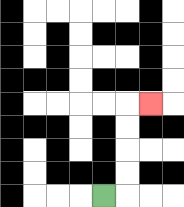{'start': '[4, 8]', 'end': '[6, 4]', 'path_directions': 'R,U,U,U,U,R', 'path_coordinates': '[[4, 8], [5, 8], [5, 7], [5, 6], [5, 5], [5, 4], [6, 4]]'}